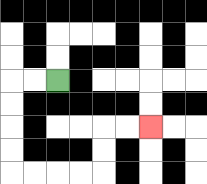{'start': '[2, 3]', 'end': '[6, 5]', 'path_directions': 'L,L,D,D,D,D,R,R,R,R,U,U,R,R', 'path_coordinates': '[[2, 3], [1, 3], [0, 3], [0, 4], [0, 5], [0, 6], [0, 7], [1, 7], [2, 7], [3, 7], [4, 7], [4, 6], [4, 5], [5, 5], [6, 5]]'}